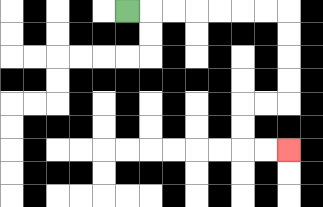{'start': '[5, 0]', 'end': '[12, 6]', 'path_directions': 'R,R,R,R,R,R,R,D,D,D,D,L,L,D,D,R,R', 'path_coordinates': '[[5, 0], [6, 0], [7, 0], [8, 0], [9, 0], [10, 0], [11, 0], [12, 0], [12, 1], [12, 2], [12, 3], [12, 4], [11, 4], [10, 4], [10, 5], [10, 6], [11, 6], [12, 6]]'}